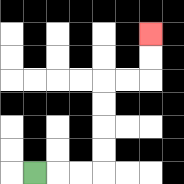{'start': '[1, 7]', 'end': '[6, 1]', 'path_directions': 'R,R,R,U,U,U,U,R,R,U,U', 'path_coordinates': '[[1, 7], [2, 7], [3, 7], [4, 7], [4, 6], [4, 5], [4, 4], [4, 3], [5, 3], [6, 3], [6, 2], [6, 1]]'}